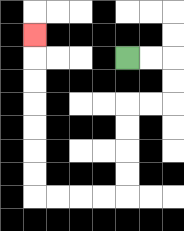{'start': '[5, 2]', 'end': '[1, 1]', 'path_directions': 'R,R,D,D,L,L,D,D,D,D,L,L,L,L,U,U,U,U,U,U,U', 'path_coordinates': '[[5, 2], [6, 2], [7, 2], [7, 3], [7, 4], [6, 4], [5, 4], [5, 5], [5, 6], [5, 7], [5, 8], [4, 8], [3, 8], [2, 8], [1, 8], [1, 7], [1, 6], [1, 5], [1, 4], [1, 3], [1, 2], [1, 1]]'}